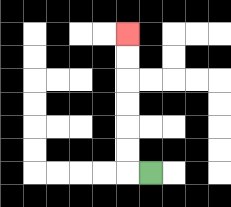{'start': '[6, 7]', 'end': '[5, 1]', 'path_directions': 'L,U,U,U,U,U,U', 'path_coordinates': '[[6, 7], [5, 7], [5, 6], [5, 5], [5, 4], [5, 3], [5, 2], [5, 1]]'}